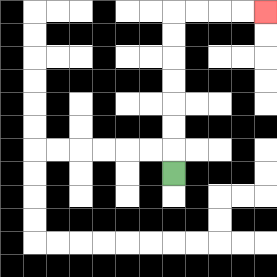{'start': '[7, 7]', 'end': '[11, 0]', 'path_directions': 'U,U,U,U,U,U,U,R,R,R,R', 'path_coordinates': '[[7, 7], [7, 6], [7, 5], [7, 4], [7, 3], [7, 2], [7, 1], [7, 0], [8, 0], [9, 0], [10, 0], [11, 0]]'}